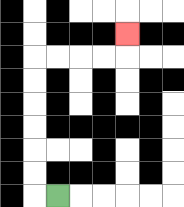{'start': '[2, 8]', 'end': '[5, 1]', 'path_directions': 'L,U,U,U,U,U,U,R,R,R,R,U', 'path_coordinates': '[[2, 8], [1, 8], [1, 7], [1, 6], [1, 5], [1, 4], [1, 3], [1, 2], [2, 2], [3, 2], [4, 2], [5, 2], [5, 1]]'}